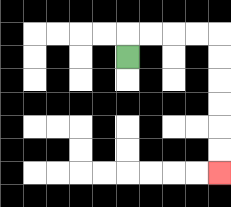{'start': '[5, 2]', 'end': '[9, 7]', 'path_directions': 'U,R,R,R,R,D,D,D,D,D,D', 'path_coordinates': '[[5, 2], [5, 1], [6, 1], [7, 1], [8, 1], [9, 1], [9, 2], [9, 3], [9, 4], [9, 5], [9, 6], [9, 7]]'}